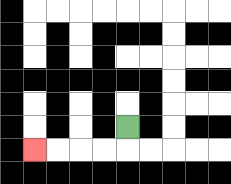{'start': '[5, 5]', 'end': '[1, 6]', 'path_directions': 'D,L,L,L,L', 'path_coordinates': '[[5, 5], [5, 6], [4, 6], [3, 6], [2, 6], [1, 6]]'}